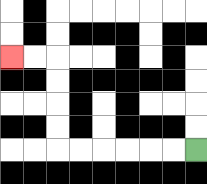{'start': '[8, 6]', 'end': '[0, 2]', 'path_directions': 'L,L,L,L,L,L,U,U,U,U,L,L', 'path_coordinates': '[[8, 6], [7, 6], [6, 6], [5, 6], [4, 6], [3, 6], [2, 6], [2, 5], [2, 4], [2, 3], [2, 2], [1, 2], [0, 2]]'}